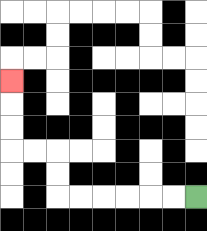{'start': '[8, 8]', 'end': '[0, 3]', 'path_directions': 'L,L,L,L,L,L,U,U,L,L,U,U,U', 'path_coordinates': '[[8, 8], [7, 8], [6, 8], [5, 8], [4, 8], [3, 8], [2, 8], [2, 7], [2, 6], [1, 6], [0, 6], [0, 5], [0, 4], [0, 3]]'}